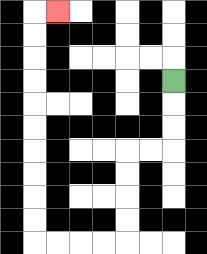{'start': '[7, 3]', 'end': '[2, 0]', 'path_directions': 'D,D,D,L,L,D,D,D,D,L,L,L,L,U,U,U,U,U,U,U,U,U,U,R', 'path_coordinates': '[[7, 3], [7, 4], [7, 5], [7, 6], [6, 6], [5, 6], [5, 7], [5, 8], [5, 9], [5, 10], [4, 10], [3, 10], [2, 10], [1, 10], [1, 9], [1, 8], [1, 7], [1, 6], [1, 5], [1, 4], [1, 3], [1, 2], [1, 1], [1, 0], [2, 0]]'}